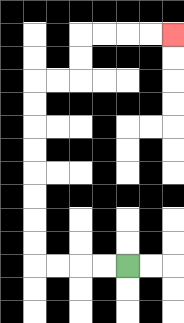{'start': '[5, 11]', 'end': '[7, 1]', 'path_directions': 'L,L,L,L,U,U,U,U,U,U,U,U,R,R,U,U,R,R,R,R', 'path_coordinates': '[[5, 11], [4, 11], [3, 11], [2, 11], [1, 11], [1, 10], [1, 9], [1, 8], [1, 7], [1, 6], [1, 5], [1, 4], [1, 3], [2, 3], [3, 3], [3, 2], [3, 1], [4, 1], [5, 1], [6, 1], [7, 1]]'}